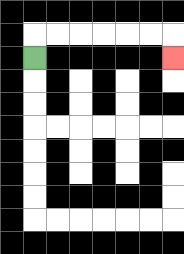{'start': '[1, 2]', 'end': '[7, 2]', 'path_directions': 'U,R,R,R,R,R,R,D', 'path_coordinates': '[[1, 2], [1, 1], [2, 1], [3, 1], [4, 1], [5, 1], [6, 1], [7, 1], [7, 2]]'}